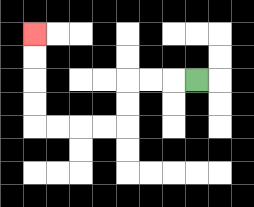{'start': '[8, 3]', 'end': '[1, 1]', 'path_directions': 'L,L,L,D,D,L,L,L,L,U,U,U,U', 'path_coordinates': '[[8, 3], [7, 3], [6, 3], [5, 3], [5, 4], [5, 5], [4, 5], [3, 5], [2, 5], [1, 5], [1, 4], [1, 3], [1, 2], [1, 1]]'}